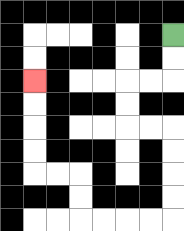{'start': '[7, 1]', 'end': '[1, 3]', 'path_directions': 'D,D,L,L,D,D,R,R,D,D,D,D,L,L,L,L,U,U,L,L,U,U,U,U', 'path_coordinates': '[[7, 1], [7, 2], [7, 3], [6, 3], [5, 3], [5, 4], [5, 5], [6, 5], [7, 5], [7, 6], [7, 7], [7, 8], [7, 9], [6, 9], [5, 9], [4, 9], [3, 9], [3, 8], [3, 7], [2, 7], [1, 7], [1, 6], [1, 5], [1, 4], [1, 3]]'}